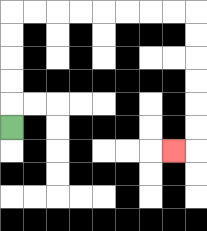{'start': '[0, 5]', 'end': '[7, 6]', 'path_directions': 'U,U,U,U,U,R,R,R,R,R,R,R,R,D,D,D,D,D,D,L', 'path_coordinates': '[[0, 5], [0, 4], [0, 3], [0, 2], [0, 1], [0, 0], [1, 0], [2, 0], [3, 0], [4, 0], [5, 0], [6, 0], [7, 0], [8, 0], [8, 1], [8, 2], [8, 3], [8, 4], [8, 5], [8, 6], [7, 6]]'}